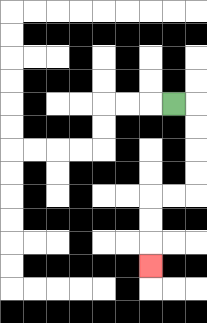{'start': '[7, 4]', 'end': '[6, 11]', 'path_directions': 'R,D,D,D,D,L,L,D,D,D', 'path_coordinates': '[[7, 4], [8, 4], [8, 5], [8, 6], [8, 7], [8, 8], [7, 8], [6, 8], [6, 9], [6, 10], [6, 11]]'}